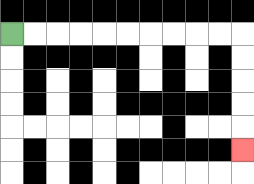{'start': '[0, 1]', 'end': '[10, 6]', 'path_directions': 'R,R,R,R,R,R,R,R,R,R,D,D,D,D,D', 'path_coordinates': '[[0, 1], [1, 1], [2, 1], [3, 1], [4, 1], [5, 1], [6, 1], [7, 1], [8, 1], [9, 1], [10, 1], [10, 2], [10, 3], [10, 4], [10, 5], [10, 6]]'}